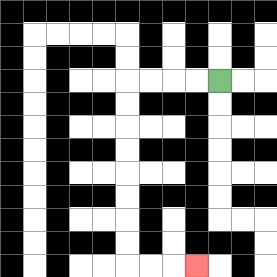{'start': '[9, 3]', 'end': '[8, 11]', 'path_directions': 'L,L,L,L,D,D,D,D,D,D,D,D,R,R,R', 'path_coordinates': '[[9, 3], [8, 3], [7, 3], [6, 3], [5, 3], [5, 4], [5, 5], [5, 6], [5, 7], [5, 8], [5, 9], [5, 10], [5, 11], [6, 11], [7, 11], [8, 11]]'}